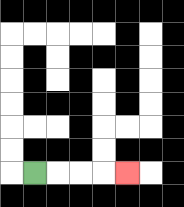{'start': '[1, 7]', 'end': '[5, 7]', 'path_directions': 'R,R,R,R', 'path_coordinates': '[[1, 7], [2, 7], [3, 7], [4, 7], [5, 7]]'}